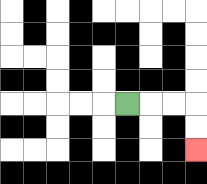{'start': '[5, 4]', 'end': '[8, 6]', 'path_directions': 'R,R,R,D,D', 'path_coordinates': '[[5, 4], [6, 4], [7, 4], [8, 4], [8, 5], [8, 6]]'}